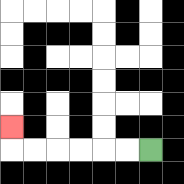{'start': '[6, 6]', 'end': '[0, 5]', 'path_directions': 'L,L,L,L,L,L,U', 'path_coordinates': '[[6, 6], [5, 6], [4, 6], [3, 6], [2, 6], [1, 6], [0, 6], [0, 5]]'}